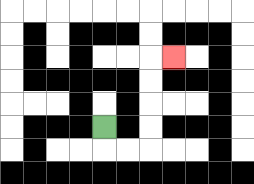{'start': '[4, 5]', 'end': '[7, 2]', 'path_directions': 'D,R,R,U,U,U,U,R', 'path_coordinates': '[[4, 5], [4, 6], [5, 6], [6, 6], [6, 5], [6, 4], [6, 3], [6, 2], [7, 2]]'}